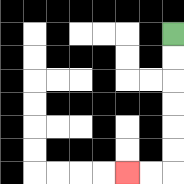{'start': '[7, 1]', 'end': '[5, 7]', 'path_directions': 'D,D,D,D,D,D,L,L', 'path_coordinates': '[[7, 1], [7, 2], [7, 3], [7, 4], [7, 5], [7, 6], [7, 7], [6, 7], [5, 7]]'}